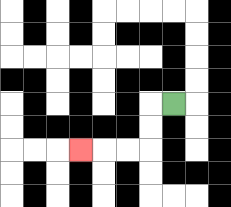{'start': '[7, 4]', 'end': '[3, 6]', 'path_directions': 'L,D,D,L,L,L', 'path_coordinates': '[[7, 4], [6, 4], [6, 5], [6, 6], [5, 6], [4, 6], [3, 6]]'}